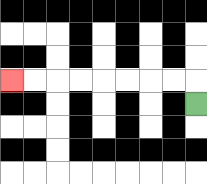{'start': '[8, 4]', 'end': '[0, 3]', 'path_directions': 'U,L,L,L,L,L,L,L,L', 'path_coordinates': '[[8, 4], [8, 3], [7, 3], [6, 3], [5, 3], [4, 3], [3, 3], [2, 3], [1, 3], [0, 3]]'}